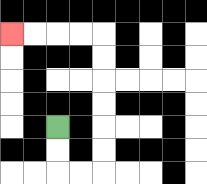{'start': '[2, 5]', 'end': '[0, 1]', 'path_directions': 'D,D,R,R,U,U,U,U,U,U,L,L,L,L', 'path_coordinates': '[[2, 5], [2, 6], [2, 7], [3, 7], [4, 7], [4, 6], [4, 5], [4, 4], [4, 3], [4, 2], [4, 1], [3, 1], [2, 1], [1, 1], [0, 1]]'}